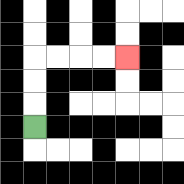{'start': '[1, 5]', 'end': '[5, 2]', 'path_directions': 'U,U,U,R,R,R,R', 'path_coordinates': '[[1, 5], [1, 4], [1, 3], [1, 2], [2, 2], [3, 2], [4, 2], [5, 2]]'}